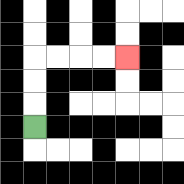{'start': '[1, 5]', 'end': '[5, 2]', 'path_directions': 'U,U,U,R,R,R,R', 'path_coordinates': '[[1, 5], [1, 4], [1, 3], [1, 2], [2, 2], [3, 2], [4, 2], [5, 2]]'}